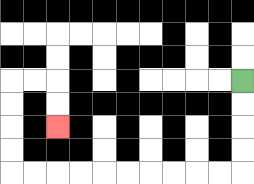{'start': '[10, 3]', 'end': '[2, 5]', 'path_directions': 'D,D,D,D,L,L,L,L,L,L,L,L,L,L,U,U,U,U,R,R,D,D', 'path_coordinates': '[[10, 3], [10, 4], [10, 5], [10, 6], [10, 7], [9, 7], [8, 7], [7, 7], [6, 7], [5, 7], [4, 7], [3, 7], [2, 7], [1, 7], [0, 7], [0, 6], [0, 5], [0, 4], [0, 3], [1, 3], [2, 3], [2, 4], [2, 5]]'}